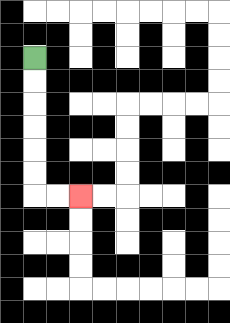{'start': '[1, 2]', 'end': '[3, 8]', 'path_directions': 'D,D,D,D,D,D,R,R', 'path_coordinates': '[[1, 2], [1, 3], [1, 4], [1, 5], [1, 6], [1, 7], [1, 8], [2, 8], [3, 8]]'}